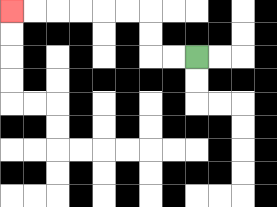{'start': '[8, 2]', 'end': '[0, 0]', 'path_directions': 'L,L,U,U,L,L,L,L,L,L', 'path_coordinates': '[[8, 2], [7, 2], [6, 2], [6, 1], [6, 0], [5, 0], [4, 0], [3, 0], [2, 0], [1, 0], [0, 0]]'}